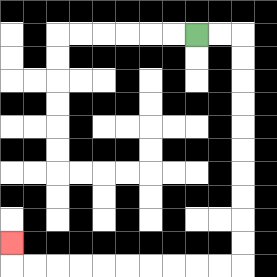{'start': '[8, 1]', 'end': '[0, 10]', 'path_directions': 'R,R,D,D,D,D,D,D,D,D,D,D,L,L,L,L,L,L,L,L,L,L,U', 'path_coordinates': '[[8, 1], [9, 1], [10, 1], [10, 2], [10, 3], [10, 4], [10, 5], [10, 6], [10, 7], [10, 8], [10, 9], [10, 10], [10, 11], [9, 11], [8, 11], [7, 11], [6, 11], [5, 11], [4, 11], [3, 11], [2, 11], [1, 11], [0, 11], [0, 10]]'}